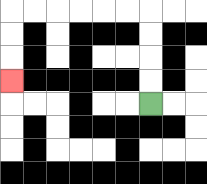{'start': '[6, 4]', 'end': '[0, 3]', 'path_directions': 'U,U,U,U,L,L,L,L,L,L,D,D,D', 'path_coordinates': '[[6, 4], [6, 3], [6, 2], [6, 1], [6, 0], [5, 0], [4, 0], [3, 0], [2, 0], [1, 0], [0, 0], [0, 1], [0, 2], [0, 3]]'}